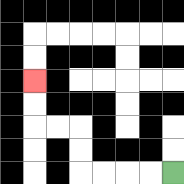{'start': '[7, 7]', 'end': '[1, 3]', 'path_directions': 'L,L,L,L,U,U,L,L,U,U', 'path_coordinates': '[[7, 7], [6, 7], [5, 7], [4, 7], [3, 7], [3, 6], [3, 5], [2, 5], [1, 5], [1, 4], [1, 3]]'}